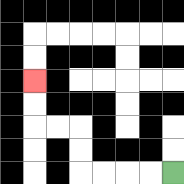{'start': '[7, 7]', 'end': '[1, 3]', 'path_directions': 'L,L,L,L,U,U,L,L,U,U', 'path_coordinates': '[[7, 7], [6, 7], [5, 7], [4, 7], [3, 7], [3, 6], [3, 5], [2, 5], [1, 5], [1, 4], [1, 3]]'}